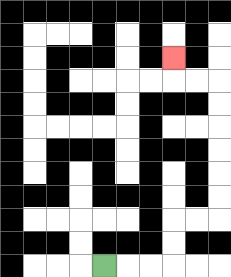{'start': '[4, 11]', 'end': '[7, 2]', 'path_directions': 'R,R,R,U,U,R,R,U,U,U,U,U,U,L,L,U', 'path_coordinates': '[[4, 11], [5, 11], [6, 11], [7, 11], [7, 10], [7, 9], [8, 9], [9, 9], [9, 8], [9, 7], [9, 6], [9, 5], [9, 4], [9, 3], [8, 3], [7, 3], [7, 2]]'}